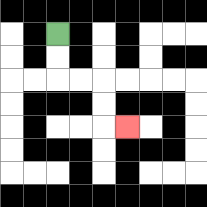{'start': '[2, 1]', 'end': '[5, 5]', 'path_directions': 'D,D,R,R,D,D,R', 'path_coordinates': '[[2, 1], [2, 2], [2, 3], [3, 3], [4, 3], [4, 4], [4, 5], [5, 5]]'}